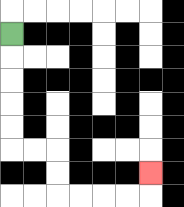{'start': '[0, 1]', 'end': '[6, 7]', 'path_directions': 'D,D,D,D,D,R,R,D,D,R,R,R,R,U', 'path_coordinates': '[[0, 1], [0, 2], [0, 3], [0, 4], [0, 5], [0, 6], [1, 6], [2, 6], [2, 7], [2, 8], [3, 8], [4, 8], [5, 8], [6, 8], [6, 7]]'}